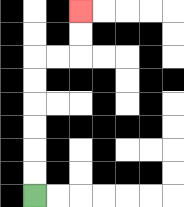{'start': '[1, 8]', 'end': '[3, 0]', 'path_directions': 'U,U,U,U,U,U,R,R,U,U', 'path_coordinates': '[[1, 8], [1, 7], [1, 6], [1, 5], [1, 4], [1, 3], [1, 2], [2, 2], [3, 2], [3, 1], [3, 0]]'}